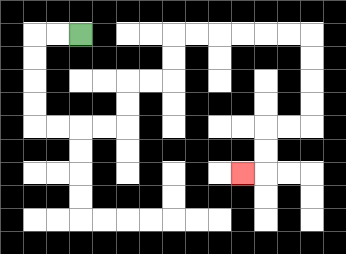{'start': '[3, 1]', 'end': '[10, 7]', 'path_directions': 'L,L,D,D,D,D,R,R,R,R,U,U,R,R,U,U,R,R,R,R,R,R,D,D,D,D,L,L,D,D,L', 'path_coordinates': '[[3, 1], [2, 1], [1, 1], [1, 2], [1, 3], [1, 4], [1, 5], [2, 5], [3, 5], [4, 5], [5, 5], [5, 4], [5, 3], [6, 3], [7, 3], [7, 2], [7, 1], [8, 1], [9, 1], [10, 1], [11, 1], [12, 1], [13, 1], [13, 2], [13, 3], [13, 4], [13, 5], [12, 5], [11, 5], [11, 6], [11, 7], [10, 7]]'}